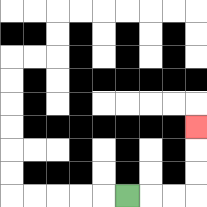{'start': '[5, 8]', 'end': '[8, 5]', 'path_directions': 'R,R,R,U,U,U', 'path_coordinates': '[[5, 8], [6, 8], [7, 8], [8, 8], [8, 7], [8, 6], [8, 5]]'}